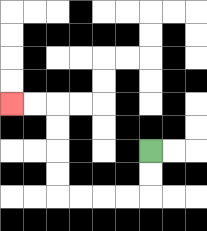{'start': '[6, 6]', 'end': '[0, 4]', 'path_directions': 'D,D,L,L,L,L,U,U,U,U,L,L', 'path_coordinates': '[[6, 6], [6, 7], [6, 8], [5, 8], [4, 8], [3, 8], [2, 8], [2, 7], [2, 6], [2, 5], [2, 4], [1, 4], [0, 4]]'}